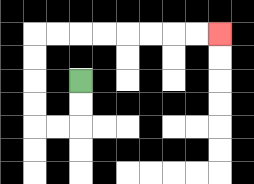{'start': '[3, 3]', 'end': '[9, 1]', 'path_directions': 'D,D,L,L,U,U,U,U,R,R,R,R,R,R,R,R', 'path_coordinates': '[[3, 3], [3, 4], [3, 5], [2, 5], [1, 5], [1, 4], [1, 3], [1, 2], [1, 1], [2, 1], [3, 1], [4, 1], [5, 1], [6, 1], [7, 1], [8, 1], [9, 1]]'}